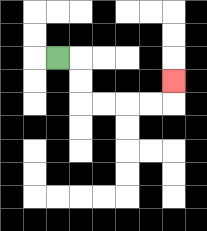{'start': '[2, 2]', 'end': '[7, 3]', 'path_directions': 'R,D,D,R,R,R,R,U', 'path_coordinates': '[[2, 2], [3, 2], [3, 3], [3, 4], [4, 4], [5, 4], [6, 4], [7, 4], [7, 3]]'}